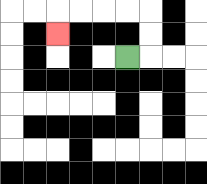{'start': '[5, 2]', 'end': '[2, 1]', 'path_directions': 'R,U,U,L,L,L,L,D', 'path_coordinates': '[[5, 2], [6, 2], [6, 1], [6, 0], [5, 0], [4, 0], [3, 0], [2, 0], [2, 1]]'}